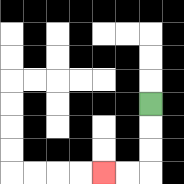{'start': '[6, 4]', 'end': '[4, 7]', 'path_directions': 'D,D,D,L,L', 'path_coordinates': '[[6, 4], [6, 5], [6, 6], [6, 7], [5, 7], [4, 7]]'}